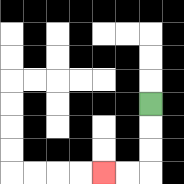{'start': '[6, 4]', 'end': '[4, 7]', 'path_directions': 'D,D,D,L,L', 'path_coordinates': '[[6, 4], [6, 5], [6, 6], [6, 7], [5, 7], [4, 7]]'}